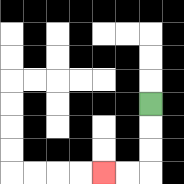{'start': '[6, 4]', 'end': '[4, 7]', 'path_directions': 'D,D,D,L,L', 'path_coordinates': '[[6, 4], [6, 5], [6, 6], [6, 7], [5, 7], [4, 7]]'}